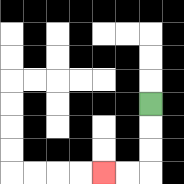{'start': '[6, 4]', 'end': '[4, 7]', 'path_directions': 'D,D,D,L,L', 'path_coordinates': '[[6, 4], [6, 5], [6, 6], [6, 7], [5, 7], [4, 7]]'}